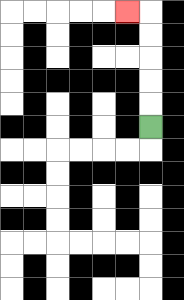{'start': '[6, 5]', 'end': '[5, 0]', 'path_directions': 'U,U,U,U,U,L', 'path_coordinates': '[[6, 5], [6, 4], [6, 3], [6, 2], [6, 1], [6, 0], [5, 0]]'}